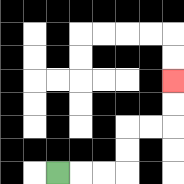{'start': '[2, 7]', 'end': '[7, 3]', 'path_directions': 'R,R,R,U,U,R,R,U,U', 'path_coordinates': '[[2, 7], [3, 7], [4, 7], [5, 7], [5, 6], [5, 5], [6, 5], [7, 5], [7, 4], [7, 3]]'}